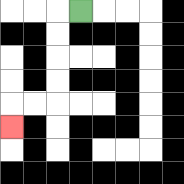{'start': '[3, 0]', 'end': '[0, 5]', 'path_directions': 'L,D,D,D,D,L,L,D', 'path_coordinates': '[[3, 0], [2, 0], [2, 1], [2, 2], [2, 3], [2, 4], [1, 4], [0, 4], [0, 5]]'}